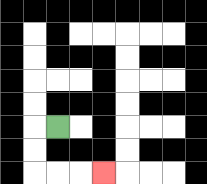{'start': '[2, 5]', 'end': '[4, 7]', 'path_directions': 'L,D,D,R,R,R', 'path_coordinates': '[[2, 5], [1, 5], [1, 6], [1, 7], [2, 7], [3, 7], [4, 7]]'}